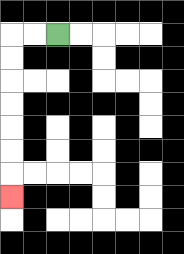{'start': '[2, 1]', 'end': '[0, 8]', 'path_directions': 'L,L,D,D,D,D,D,D,D', 'path_coordinates': '[[2, 1], [1, 1], [0, 1], [0, 2], [0, 3], [0, 4], [0, 5], [0, 6], [0, 7], [0, 8]]'}